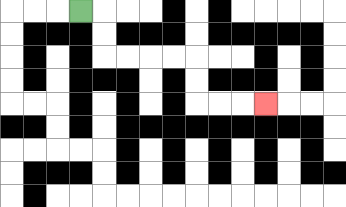{'start': '[3, 0]', 'end': '[11, 4]', 'path_directions': 'R,D,D,R,R,R,R,D,D,R,R,R', 'path_coordinates': '[[3, 0], [4, 0], [4, 1], [4, 2], [5, 2], [6, 2], [7, 2], [8, 2], [8, 3], [8, 4], [9, 4], [10, 4], [11, 4]]'}